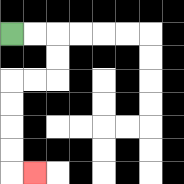{'start': '[0, 1]', 'end': '[1, 7]', 'path_directions': 'R,R,D,D,L,L,D,D,D,D,R', 'path_coordinates': '[[0, 1], [1, 1], [2, 1], [2, 2], [2, 3], [1, 3], [0, 3], [0, 4], [0, 5], [0, 6], [0, 7], [1, 7]]'}